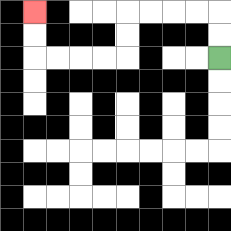{'start': '[9, 2]', 'end': '[1, 0]', 'path_directions': 'U,U,L,L,L,L,D,D,L,L,L,L,U,U', 'path_coordinates': '[[9, 2], [9, 1], [9, 0], [8, 0], [7, 0], [6, 0], [5, 0], [5, 1], [5, 2], [4, 2], [3, 2], [2, 2], [1, 2], [1, 1], [1, 0]]'}